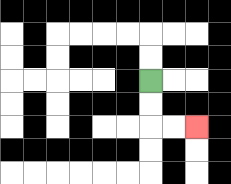{'start': '[6, 3]', 'end': '[8, 5]', 'path_directions': 'D,D,R,R', 'path_coordinates': '[[6, 3], [6, 4], [6, 5], [7, 5], [8, 5]]'}